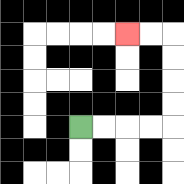{'start': '[3, 5]', 'end': '[5, 1]', 'path_directions': 'R,R,R,R,U,U,U,U,L,L', 'path_coordinates': '[[3, 5], [4, 5], [5, 5], [6, 5], [7, 5], [7, 4], [7, 3], [7, 2], [7, 1], [6, 1], [5, 1]]'}